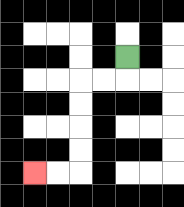{'start': '[5, 2]', 'end': '[1, 7]', 'path_directions': 'D,L,L,D,D,D,D,L,L', 'path_coordinates': '[[5, 2], [5, 3], [4, 3], [3, 3], [3, 4], [3, 5], [3, 6], [3, 7], [2, 7], [1, 7]]'}